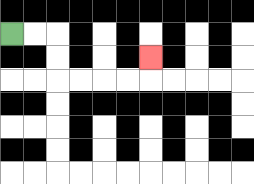{'start': '[0, 1]', 'end': '[6, 2]', 'path_directions': 'R,R,D,D,R,R,R,R,U', 'path_coordinates': '[[0, 1], [1, 1], [2, 1], [2, 2], [2, 3], [3, 3], [4, 3], [5, 3], [6, 3], [6, 2]]'}